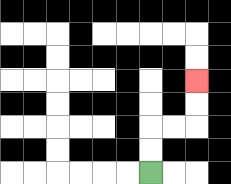{'start': '[6, 7]', 'end': '[8, 3]', 'path_directions': 'U,U,R,R,U,U', 'path_coordinates': '[[6, 7], [6, 6], [6, 5], [7, 5], [8, 5], [8, 4], [8, 3]]'}